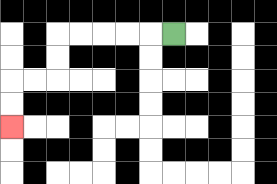{'start': '[7, 1]', 'end': '[0, 5]', 'path_directions': 'L,L,L,L,L,D,D,L,L,D,D', 'path_coordinates': '[[7, 1], [6, 1], [5, 1], [4, 1], [3, 1], [2, 1], [2, 2], [2, 3], [1, 3], [0, 3], [0, 4], [0, 5]]'}